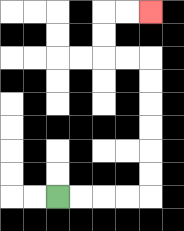{'start': '[2, 8]', 'end': '[6, 0]', 'path_directions': 'R,R,R,R,U,U,U,U,U,U,L,L,U,U,R,R', 'path_coordinates': '[[2, 8], [3, 8], [4, 8], [5, 8], [6, 8], [6, 7], [6, 6], [6, 5], [6, 4], [6, 3], [6, 2], [5, 2], [4, 2], [4, 1], [4, 0], [5, 0], [6, 0]]'}